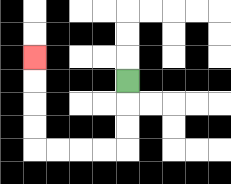{'start': '[5, 3]', 'end': '[1, 2]', 'path_directions': 'D,D,D,L,L,L,L,U,U,U,U', 'path_coordinates': '[[5, 3], [5, 4], [5, 5], [5, 6], [4, 6], [3, 6], [2, 6], [1, 6], [1, 5], [1, 4], [1, 3], [1, 2]]'}